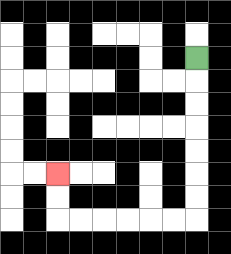{'start': '[8, 2]', 'end': '[2, 7]', 'path_directions': 'D,D,D,D,D,D,D,L,L,L,L,L,L,U,U', 'path_coordinates': '[[8, 2], [8, 3], [8, 4], [8, 5], [8, 6], [8, 7], [8, 8], [8, 9], [7, 9], [6, 9], [5, 9], [4, 9], [3, 9], [2, 9], [2, 8], [2, 7]]'}